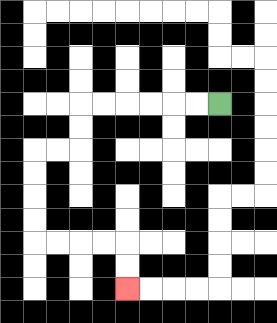{'start': '[9, 4]', 'end': '[5, 12]', 'path_directions': 'L,L,L,L,L,L,D,D,L,L,D,D,D,D,R,R,R,R,D,D', 'path_coordinates': '[[9, 4], [8, 4], [7, 4], [6, 4], [5, 4], [4, 4], [3, 4], [3, 5], [3, 6], [2, 6], [1, 6], [1, 7], [1, 8], [1, 9], [1, 10], [2, 10], [3, 10], [4, 10], [5, 10], [5, 11], [5, 12]]'}